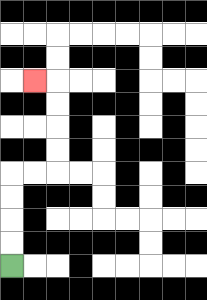{'start': '[0, 11]', 'end': '[1, 3]', 'path_directions': 'U,U,U,U,R,R,U,U,U,U,L', 'path_coordinates': '[[0, 11], [0, 10], [0, 9], [0, 8], [0, 7], [1, 7], [2, 7], [2, 6], [2, 5], [2, 4], [2, 3], [1, 3]]'}